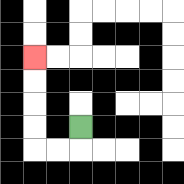{'start': '[3, 5]', 'end': '[1, 2]', 'path_directions': 'D,L,L,U,U,U,U', 'path_coordinates': '[[3, 5], [3, 6], [2, 6], [1, 6], [1, 5], [1, 4], [1, 3], [1, 2]]'}